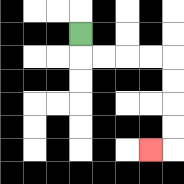{'start': '[3, 1]', 'end': '[6, 6]', 'path_directions': 'D,R,R,R,R,D,D,D,D,L', 'path_coordinates': '[[3, 1], [3, 2], [4, 2], [5, 2], [6, 2], [7, 2], [7, 3], [7, 4], [7, 5], [7, 6], [6, 6]]'}